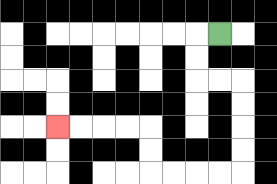{'start': '[9, 1]', 'end': '[2, 5]', 'path_directions': 'L,D,D,R,R,D,D,D,D,L,L,L,L,U,U,L,L,L,L', 'path_coordinates': '[[9, 1], [8, 1], [8, 2], [8, 3], [9, 3], [10, 3], [10, 4], [10, 5], [10, 6], [10, 7], [9, 7], [8, 7], [7, 7], [6, 7], [6, 6], [6, 5], [5, 5], [4, 5], [3, 5], [2, 5]]'}